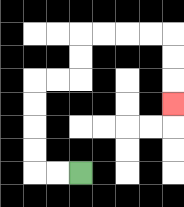{'start': '[3, 7]', 'end': '[7, 4]', 'path_directions': 'L,L,U,U,U,U,R,R,U,U,R,R,R,R,D,D,D', 'path_coordinates': '[[3, 7], [2, 7], [1, 7], [1, 6], [1, 5], [1, 4], [1, 3], [2, 3], [3, 3], [3, 2], [3, 1], [4, 1], [5, 1], [6, 1], [7, 1], [7, 2], [7, 3], [7, 4]]'}